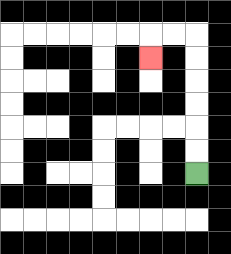{'start': '[8, 7]', 'end': '[6, 2]', 'path_directions': 'U,U,U,U,U,U,L,L,D', 'path_coordinates': '[[8, 7], [8, 6], [8, 5], [8, 4], [8, 3], [8, 2], [8, 1], [7, 1], [6, 1], [6, 2]]'}